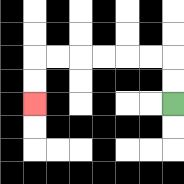{'start': '[7, 4]', 'end': '[1, 4]', 'path_directions': 'U,U,L,L,L,L,L,L,D,D', 'path_coordinates': '[[7, 4], [7, 3], [7, 2], [6, 2], [5, 2], [4, 2], [3, 2], [2, 2], [1, 2], [1, 3], [1, 4]]'}